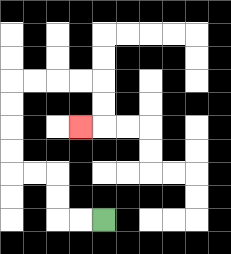{'start': '[4, 9]', 'end': '[3, 5]', 'path_directions': 'L,L,U,U,L,L,U,U,U,U,R,R,R,R,D,D,L', 'path_coordinates': '[[4, 9], [3, 9], [2, 9], [2, 8], [2, 7], [1, 7], [0, 7], [0, 6], [0, 5], [0, 4], [0, 3], [1, 3], [2, 3], [3, 3], [4, 3], [4, 4], [4, 5], [3, 5]]'}